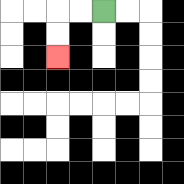{'start': '[4, 0]', 'end': '[2, 2]', 'path_directions': 'L,L,D,D', 'path_coordinates': '[[4, 0], [3, 0], [2, 0], [2, 1], [2, 2]]'}